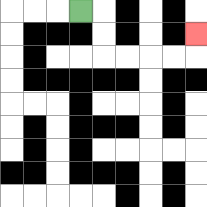{'start': '[3, 0]', 'end': '[8, 1]', 'path_directions': 'R,D,D,R,R,R,R,U', 'path_coordinates': '[[3, 0], [4, 0], [4, 1], [4, 2], [5, 2], [6, 2], [7, 2], [8, 2], [8, 1]]'}